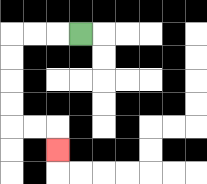{'start': '[3, 1]', 'end': '[2, 6]', 'path_directions': 'L,L,L,D,D,D,D,R,R,D', 'path_coordinates': '[[3, 1], [2, 1], [1, 1], [0, 1], [0, 2], [0, 3], [0, 4], [0, 5], [1, 5], [2, 5], [2, 6]]'}